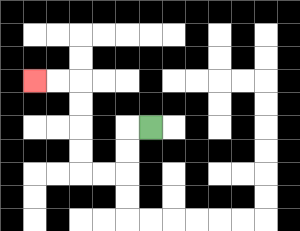{'start': '[6, 5]', 'end': '[1, 3]', 'path_directions': 'L,D,D,L,L,U,U,U,U,L,L', 'path_coordinates': '[[6, 5], [5, 5], [5, 6], [5, 7], [4, 7], [3, 7], [3, 6], [3, 5], [3, 4], [3, 3], [2, 3], [1, 3]]'}